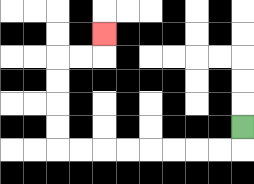{'start': '[10, 5]', 'end': '[4, 1]', 'path_directions': 'D,L,L,L,L,L,L,L,L,U,U,U,U,R,R,U', 'path_coordinates': '[[10, 5], [10, 6], [9, 6], [8, 6], [7, 6], [6, 6], [5, 6], [4, 6], [3, 6], [2, 6], [2, 5], [2, 4], [2, 3], [2, 2], [3, 2], [4, 2], [4, 1]]'}